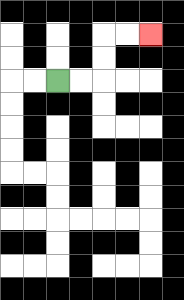{'start': '[2, 3]', 'end': '[6, 1]', 'path_directions': 'R,R,U,U,R,R', 'path_coordinates': '[[2, 3], [3, 3], [4, 3], [4, 2], [4, 1], [5, 1], [6, 1]]'}